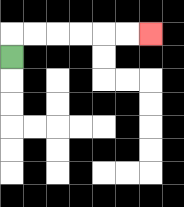{'start': '[0, 2]', 'end': '[6, 1]', 'path_directions': 'U,R,R,R,R,R,R', 'path_coordinates': '[[0, 2], [0, 1], [1, 1], [2, 1], [3, 1], [4, 1], [5, 1], [6, 1]]'}